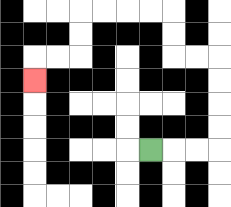{'start': '[6, 6]', 'end': '[1, 3]', 'path_directions': 'R,R,R,U,U,U,U,L,L,U,U,L,L,L,L,D,D,L,L,D', 'path_coordinates': '[[6, 6], [7, 6], [8, 6], [9, 6], [9, 5], [9, 4], [9, 3], [9, 2], [8, 2], [7, 2], [7, 1], [7, 0], [6, 0], [5, 0], [4, 0], [3, 0], [3, 1], [3, 2], [2, 2], [1, 2], [1, 3]]'}